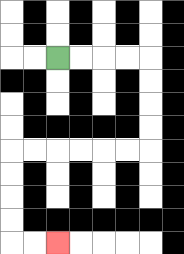{'start': '[2, 2]', 'end': '[2, 10]', 'path_directions': 'R,R,R,R,D,D,D,D,L,L,L,L,L,L,D,D,D,D,R,R', 'path_coordinates': '[[2, 2], [3, 2], [4, 2], [5, 2], [6, 2], [6, 3], [6, 4], [6, 5], [6, 6], [5, 6], [4, 6], [3, 6], [2, 6], [1, 6], [0, 6], [0, 7], [0, 8], [0, 9], [0, 10], [1, 10], [2, 10]]'}